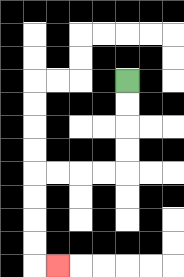{'start': '[5, 3]', 'end': '[2, 11]', 'path_directions': 'D,D,D,D,L,L,L,L,D,D,D,D,R', 'path_coordinates': '[[5, 3], [5, 4], [5, 5], [5, 6], [5, 7], [4, 7], [3, 7], [2, 7], [1, 7], [1, 8], [1, 9], [1, 10], [1, 11], [2, 11]]'}